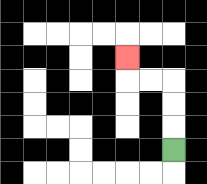{'start': '[7, 6]', 'end': '[5, 2]', 'path_directions': 'U,U,U,L,L,U', 'path_coordinates': '[[7, 6], [7, 5], [7, 4], [7, 3], [6, 3], [5, 3], [5, 2]]'}